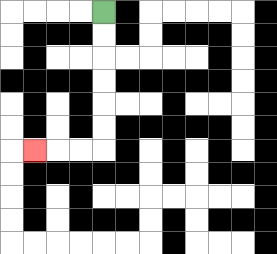{'start': '[4, 0]', 'end': '[1, 6]', 'path_directions': 'D,D,D,D,D,D,L,L,L', 'path_coordinates': '[[4, 0], [4, 1], [4, 2], [4, 3], [4, 4], [4, 5], [4, 6], [3, 6], [2, 6], [1, 6]]'}